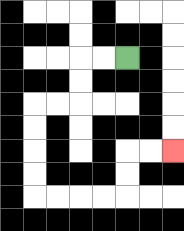{'start': '[5, 2]', 'end': '[7, 6]', 'path_directions': 'L,L,D,D,L,L,D,D,D,D,R,R,R,R,U,U,R,R', 'path_coordinates': '[[5, 2], [4, 2], [3, 2], [3, 3], [3, 4], [2, 4], [1, 4], [1, 5], [1, 6], [1, 7], [1, 8], [2, 8], [3, 8], [4, 8], [5, 8], [5, 7], [5, 6], [6, 6], [7, 6]]'}